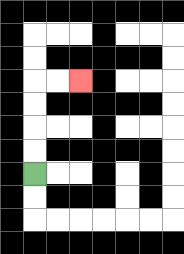{'start': '[1, 7]', 'end': '[3, 3]', 'path_directions': 'U,U,U,U,R,R', 'path_coordinates': '[[1, 7], [1, 6], [1, 5], [1, 4], [1, 3], [2, 3], [3, 3]]'}